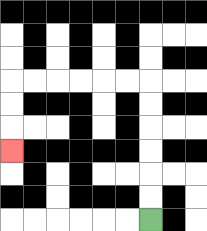{'start': '[6, 9]', 'end': '[0, 6]', 'path_directions': 'U,U,U,U,U,U,L,L,L,L,L,L,D,D,D', 'path_coordinates': '[[6, 9], [6, 8], [6, 7], [6, 6], [6, 5], [6, 4], [6, 3], [5, 3], [4, 3], [3, 3], [2, 3], [1, 3], [0, 3], [0, 4], [0, 5], [0, 6]]'}